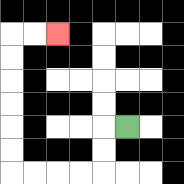{'start': '[5, 5]', 'end': '[2, 1]', 'path_directions': 'L,D,D,L,L,L,L,U,U,U,U,U,U,R,R', 'path_coordinates': '[[5, 5], [4, 5], [4, 6], [4, 7], [3, 7], [2, 7], [1, 7], [0, 7], [0, 6], [0, 5], [0, 4], [0, 3], [0, 2], [0, 1], [1, 1], [2, 1]]'}